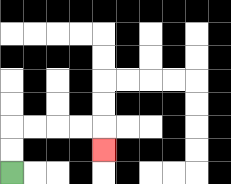{'start': '[0, 7]', 'end': '[4, 6]', 'path_directions': 'U,U,R,R,R,R,D', 'path_coordinates': '[[0, 7], [0, 6], [0, 5], [1, 5], [2, 5], [3, 5], [4, 5], [4, 6]]'}